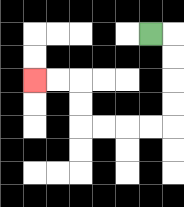{'start': '[6, 1]', 'end': '[1, 3]', 'path_directions': 'R,D,D,D,D,L,L,L,L,U,U,L,L', 'path_coordinates': '[[6, 1], [7, 1], [7, 2], [7, 3], [7, 4], [7, 5], [6, 5], [5, 5], [4, 5], [3, 5], [3, 4], [3, 3], [2, 3], [1, 3]]'}